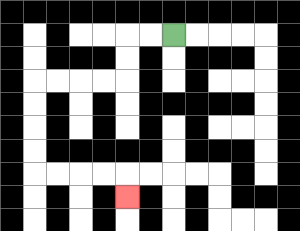{'start': '[7, 1]', 'end': '[5, 8]', 'path_directions': 'L,L,D,D,L,L,L,L,D,D,D,D,R,R,R,R,D', 'path_coordinates': '[[7, 1], [6, 1], [5, 1], [5, 2], [5, 3], [4, 3], [3, 3], [2, 3], [1, 3], [1, 4], [1, 5], [1, 6], [1, 7], [2, 7], [3, 7], [4, 7], [5, 7], [5, 8]]'}